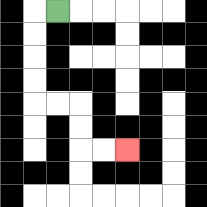{'start': '[2, 0]', 'end': '[5, 6]', 'path_directions': 'L,D,D,D,D,R,R,D,D,R,R', 'path_coordinates': '[[2, 0], [1, 0], [1, 1], [1, 2], [1, 3], [1, 4], [2, 4], [3, 4], [3, 5], [3, 6], [4, 6], [5, 6]]'}